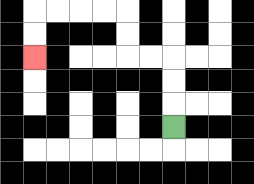{'start': '[7, 5]', 'end': '[1, 2]', 'path_directions': 'U,U,U,L,L,U,U,L,L,L,L,D,D', 'path_coordinates': '[[7, 5], [7, 4], [7, 3], [7, 2], [6, 2], [5, 2], [5, 1], [5, 0], [4, 0], [3, 0], [2, 0], [1, 0], [1, 1], [1, 2]]'}